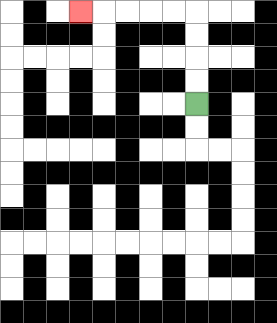{'start': '[8, 4]', 'end': '[3, 0]', 'path_directions': 'U,U,U,U,L,L,L,L,L', 'path_coordinates': '[[8, 4], [8, 3], [8, 2], [8, 1], [8, 0], [7, 0], [6, 0], [5, 0], [4, 0], [3, 0]]'}